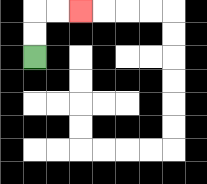{'start': '[1, 2]', 'end': '[3, 0]', 'path_directions': 'U,U,R,R', 'path_coordinates': '[[1, 2], [1, 1], [1, 0], [2, 0], [3, 0]]'}